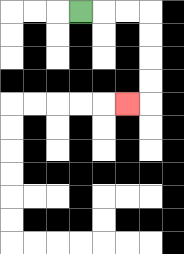{'start': '[3, 0]', 'end': '[5, 4]', 'path_directions': 'R,R,R,D,D,D,D,L', 'path_coordinates': '[[3, 0], [4, 0], [5, 0], [6, 0], [6, 1], [6, 2], [6, 3], [6, 4], [5, 4]]'}